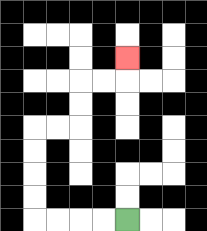{'start': '[5, 9]', 'end': '[5, 2]', 'path_directions': 'L,L,L,L,U,U,U,U,R,R,U,U,R,R,U', 'path_coordinates': '[[5, 9], [4, 9], [3, 9], [2, 9], [1, 9], [1, 8], [1, 7], [1, 6], [1, 5], [2, 5], [3, 5], [3, 4], [3, 3], [4, 3], [5, 3], [5, 2]]'}